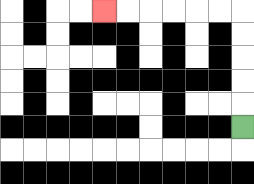{'start': '[10, 5]', 'end': '[4, 0]', 'path_directions': 'U,U,U,U,U,L,L,L,L,L,L', 'path_coordinates': '[[10, 5], [10, 4], [10, 3], [10, 2], [10, 1], [10, 0], [9, 0], [8, 0], [7, 0], [6, 0], [5, 0], [4, 0]]'}